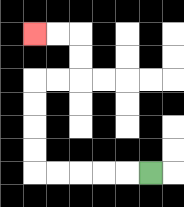{'start': '[6, 7]', 'end': '[1, 1]', 'path_directions': 'L,L,L,L,L,U,U,U,U,R,R,U,U,L,L', 'path_coordinates': '[[6, 7], [5, 7], [4, 7], [3, 7], [2, 7], [1, 7], [1, 6], [1, 5], [1, 4], [1, 3], [2, 3], [3, 3], [3, 2], [3, 1], [2, 1], [1, 1]]'}